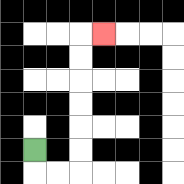{'start': '[1, 6]', 'end': '[4, 1]', 'path_directions': 'D,R,R,U,U,U,U,U,U,R', 'path_coordinates': '[[1, 6], [1, 7], [2, 7], [3, 7], [3, 6], [3, 5], [3, 4], [3, 3], [3, 2], [3, 1], [4, 1]]'}